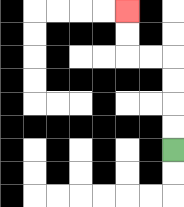{'start': '[7, 6]', 'end': '[5, 0]', 'path_directions': 'U,U,U,U,L,L,U,U', 'path_coordinates': '[[7, 6], [7, 5], [7, 4], [7, 3], [7, 2], [6, 2], [5, 2], [5, 1], [5, 0]]'}